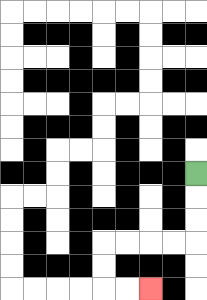{'start': '[8, 7]', 'end': '[6, 12]', 'path_directions': 'D,D,D,L,L,L,L,D,D,R,R', 'path_coordinates': '[[8, 7], [8, 8], [8, 9], [8, 10], [7, 10], [6, 10], [5, 10], [4, 10], [4, 11], [4, 12], [5, 12], [6, 12]]'}